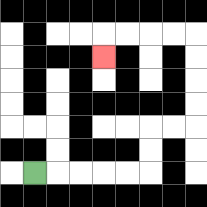{'start': '[1, 7]', 'end': '[4, 2]', 'path_directions': 'R,R,R,R,R,U,U,R,R,U,U,U,U,L,L,L,L,D', 'path_coordinates': '[[1, 7], [2, 7], [3, 7], [4, 7], [5, 7], [6, 7], [6, 6], [6, 5], [7, 5], [8, 5], [8, 4], [8, 3], [8, 2], [8, 1], [7, 1], [6, 1], [5, 1], [4, 1], [4, 2]]'}